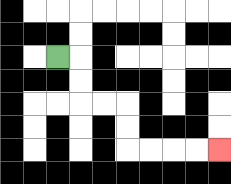{'start': '[2, 2]', 'end': '[9, 6]', 'path_directions': 'R,D,D,R,R,D,D,R,R,R,R', 'path_coordinates': '[[2, 2], [3, 2], [3, 3], [3, 4], [4, 4], [5, 4], [5, 5], [5, 6], [6, 6], [7, 6], [8, 6], [9, 6]]'}